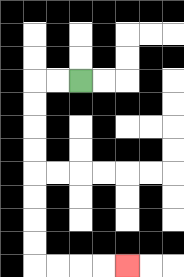{'start': '[3, 3]', 'end': '[5, 11]', 'path_directions': 'L,L,D,D,D,D,D,D,D,D,R,R,R,R', 'path_coordinates': '[[3, 3], [2, 3], [1, 3], [1, 4], [1, 5], [1, 6], [1, 7], [1, 8], [1, 9], [1, 10], [1, 11], [2, 11], [3, 11], [4, 11], [5, 11]]'}